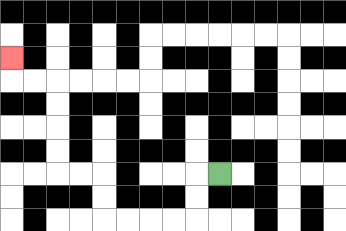{'start': '[9, 7]', 'end': '[0, 2]', 'path_directions': 'L,D,D,L,L,L,L,U,U,L,L,U,U,U,U,L,L,U', 'path_coordinates': '[[9, 7], [8, 7], [8, 8], [8, 9], [7, 9], [6, 9], [5, 9], [4, 9], [4, 8], [4, 7], [3, 7], [2, 7], [2, 6], [2, 5], [2, 4], [2, 3], [1, 3], [0, 3], [0, 2]]'}